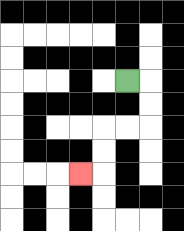{'start': '[5, 3]', 'end': '[3, 7]', 'path_directions': 'R,D,D,L,L,D,D,L', 'path_coordinates': '[[5, 3], [6, 3], [6, 4], [6, 5], [5, 5], [4, 5], [4, 6], [4, 7], [3, 7]]'}